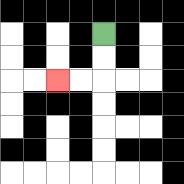{'start': '[4, 1]', 'end': '[2, 3]', 'path_directions': 'D,D,L,L', 'path_coordinates': '[[4, 1], [4, 2], [4, 3], [3, 3], [2, 3]]'}